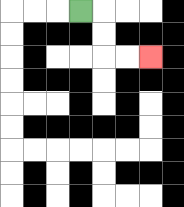{'start': '[3, 0]', 'end': '[6, 2]', 'path_directions': 'R,D,D,R,R', 'path_coordinates': '[[3, 0], [4, 0], [4, 1], [4, 2], [5, 2], [6, 2]]'}